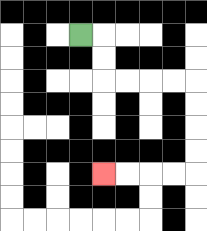{'start': '[3, 1]', 'end': '[4, 7]', 'path_directions': 'R,D,D,R,R,R,R,D,D,D,D,L,L,L,L', 'path_coordinates': '[[3, 1], [4, 1], [4, 2], [4, 3], [5, 3], [6, 3], [7, 3], [8, 3], [8, 4], [8, 5], [8, 6], [8, 7], [7, 7], [6, 7], [5, 7], [4, 7]]'}